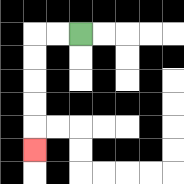{'start': '[3, 1]', 'end': '[1, 6]', 'path_directions': 'L,L,D,D,D,D,D', 'path_coordinates': '[[3, 1], [2, 1], [1, 1], [1, 2], [1, 3], [1, 4], [1, 5], [1, 6]]'}